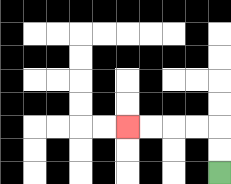{'start': '[9, 7]', 'end': '[5, 5]', 'path_directions': 'U,U,L,L,L,L', 'path_coordinates': '[[9, 7], [9, 6], [9, 5], [8, 5], [7, 5], [6, 5], [5, 5]]'}